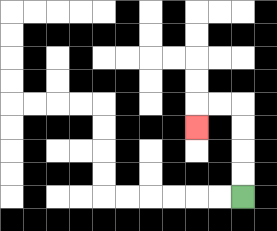{'start': '[10, 8]', 'end': '[8, 5]', 'path_directions': 'U,U,U,U,L,L,D', 'path_coordinates': '[[10, 8], [10, 7], [10, 6], [10, 5], [10, 4], [9, 4], [8, 4], [8, 5]]'}